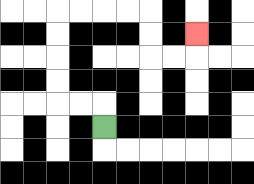{'start': '[4, 5]', 'end': '[8, 1]', 'path_directions': 'U,L,L,U,U,U,U,R,R,R,R,D,D,R,R,U', 'path_coordinates': '[[4, 5], [4, 4], [3, 4], [2, 4], [2, 3], [2, 2], [2, 1], [2, 0], [3, 0], [4, 0], [5, 0], [6, 0], [6, 1], [6, 2], [7, 2], [8, 2], [8, 1]]'}